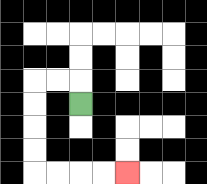{'start': '[3, 4]', 'end': '[5, 7]', 'path_directions': 'U,L,L,D,D,D,D,R,R,R,R', 'path_coordinates': '[[3, 4], [3, 3], [2, 3], [1, 3], [1, 4], [1, 5], [1, 6], [1, 7], [2, 7], [3, 7], [4, 7], [5, 7]]'}